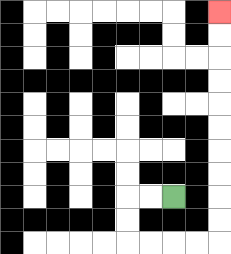{'start': '[7, 8]', 'end': '[9, 0]', 'path_directions': 'L,L,D,D,R,R,R,R,U,U,U,U,U,U,U,U,U,U', 'path_coordinates': '[[7, 8], [6, 8], [5, 8], [5, 9], [5, 10], [6, 10], [7, 10], [8, 10], [9, 10], [9, 9], [9, 8], [9, 7], [9, 6], [9, 5], [9, 4], [9, 3], [9, 2], [9, 1], [9, 0]]'}